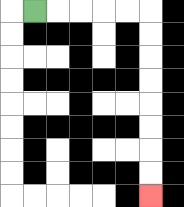{'start': '[1, 0]', 'end': '[6, 8]', 'path_directions': 'R,R,R,R,R,D,D,D,D,D,D,D,D', 'path_coordinates': '[[1, 0], [2, 0], [3, 0], [4, 0], [5, 0], [6, 0], [6, 1], [6, 2], [6, 3], [6, 4], [6, 5], [6, 6], [6, 7], [6, 8]]'}